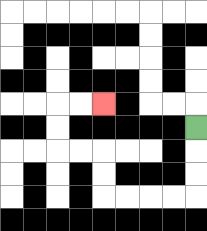{'start': '[8, 5]', 'end': '[4, 4]', 'path_directions': 'D,D,D,L,L,L,L,U,U,L,L,U,U,R,R', 'path_coordinates': '[[8, 5], [8, 6], [8, 7], [8, 8], [7, 8], [6, 8], [5, 8], [4, 8], [4, 7], [4, 6], [3, 6], [2, 6], [2, 5], [2, 4], [3, 4], [4, 4]]'}